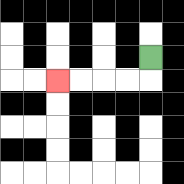{'start': '[6, 2]', 'end': '[2, 3]', 'path_directions': 'D,L,L,L,L', 'path_coordinates': '[[6, 2], [6, 3], [5, 3], [4, 3], [3, 3], [2, 3]]'}